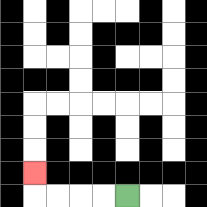{'start': '[5, 8]', 'end': '[1, 7]', 'path_directions': 'L,L,L,L,U', 'path_coordinates': '[[5, 8], [4, 8], [3, 8], [2, 8], [1, 8], [1, 7]]'}